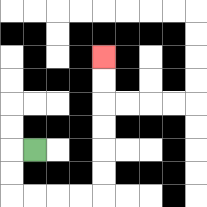{'start': '[1, 6]', 'end': '[4, 2]', 'path_directions': 'L,D,D,R,R,R,R,U,U,U,U,U,U', 'path_coordinates': '[[1, 6], [0, 6], [0, 7], [0, 8], [1, 8], [2, 8], [3, 8], [4, 8], [4, 7], [4, 6], [4, 5], [4, 4], [4, 3], [4, 2]]'}